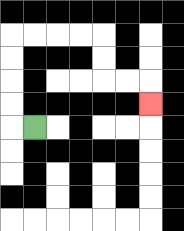{'start': '[1, 5]', 'end': '[6, 4]', 'path_directions': 'L,U,U,U,U,R,R,R,R,D,D,R,R,D', 'path_coordinates': '[[1, 5], [0, 5], [0, 4], [0, 3], [0, 2], [0, 1], [1, 1], [2, 1], [3, 1], [4, 1], [4, 2], [4, 3], [5, 3], [6, 3], [6, 4]]'}